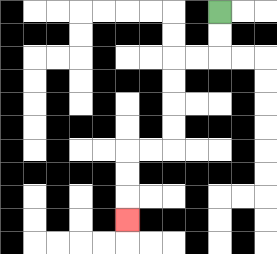{'start': '[9, 0]', 'end': '[5, 9]', 'path_directions': 'D,D,L,L,D,D,D,D,L,L,D,D,D', 'path_coordinates': '[[9, 0], [9, 1], [9, 2], [8, 2], [7, 2], [7, 3], [7, 4], [7, 5], [7, 6], [6, 6], [5, 6], [5, 7], [5, 8], [5, 9]]'}